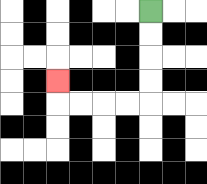{'start': '[6, 0]', 'end': '[2, 3]', 'path_directions': 'D,D,D,D,L,L,L,L,U', 'path_coordinates': '[[6, 0], [6, 1], [6, 2], [6, 3], [6, 4], [5, 4], [4, 4], [3, 4], [2, 4], [2, 3]]'}